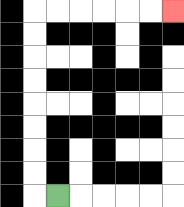{'start': '[2, 8]', 'end': '[7, 0]', 'path_directions': 'L,U,U,U,U,U,U,U,U,R,R,R,R,R,R', 'path_coordinates': '[[2, 8], [1, 8], [1, 7], [1, 6], [1, 5], [1, 4], [1, 3], [1, 2], [1, 1], [1, 0], [2, 0], [3, 0], [4, 0], [5, 0], [6, 0], [7, 0]]'}